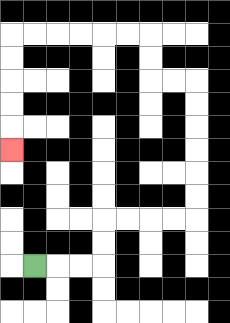{'start': '[1, 11]', 'end': '[0, 6]', 'path_directions': 'R,R,R,U,U,R,R,R,R,U,U,U,U,U,U,L,L,U,U,L,L,L,L,L,L,D,D,D,D,D', 'path_coordinates': '[[1, 11], [2, 11], [3, 11], [4, 11], [4, 10], [4, 9], [5, 9], [6, 9], [7, 9], [8, 9], [8, 8], [8, 7], [8, 6], [8, 5], [8, 4], [8, 3], [7, 3], [6, 3], [6, 2], [6, 1], [5, 1], [4, 1], [3, 1], [2, 1], [1, 1], [0, 1], [0, 2], [0, 3], [0, 4], [0, 5], [0, 6]]'}